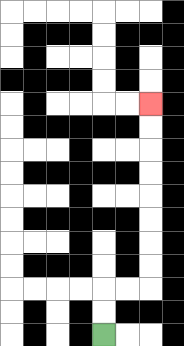{'start': '[4, 14]', 'end': '[6, 4]', 'path_directions': 'U,U,R,R,U,U,U,U,U,U,U,U', 'path_coordinates': '[[4, 14], [4, 13], [4, 12], [5, 12], [6, 12], [6, 11], [6, 10], [6, 9], [6, 8], [6, 7], [6, 6], [6, 5], [6, 4]]'}